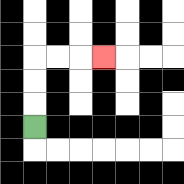{'start': '[1, 5]', 'end': '[4, 2]', 'path_directions': 'U,U,U,R,R,R', 'path_coordinates': '[[1, 5], [1, 4], [1, 3], [1, 2], [2, 2], [3, 2], [4, 2]]'}